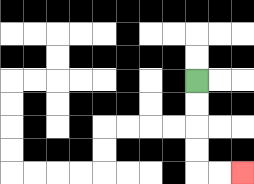{'start': '[8, 3]', 'end': '[10, 7]', 'path_directions': 'D,D,D,D,R,R', 'path_coordinates': '[[8, 3], [8, 4], [8, 5], [8, 6], [8, 7], [9, 7], [10, 7]]'}